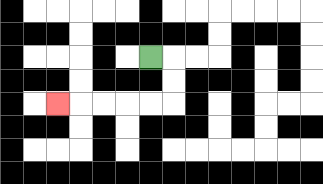{'start': '[6, 2]', 'end': '[2, 4]', 'path_directions': 'R,D,D,L,L,L,L,L', 'path_coordinates': '[[6, 2], [7, 2], [7, 3], [7, 4], [6, 4], [5, 4], [4, 4], [3, 4], [2, 4]]'}